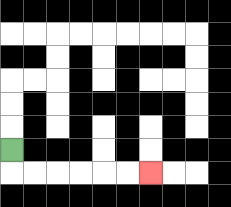{'start': '[0, 6]', 'end': '[6, 7]', 'path_directions': 'D,R,R,R,R,R,R', 'path_coordinates': '[[0, 6], [0, 7], [1, 7], [2, 7], [3, 7], [4, 7], [5, 7], [6, 7]]'}